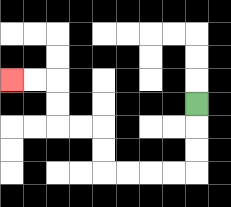{'start': '[8, 4]', 'end': '[0, 3]', 'path_directions': 'D,D,D,L,L,L,L,U,U,L,L,U,U,L,L', 'path_coordinates': '[[8, 4], [8, 5], [8, 6], [8, 7], [7, 7], [6, 7], [5, 7], [4, 7], [4, 6], [4, 5], [3, 5], [2, 5], [2, 4], [2, 3], [1, 3], [0, 3]]'}